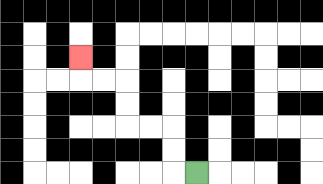{'start': '[8, 7]', 'end': '[3, 2]', 'path_directions': 'L,U,U,L,L,U,U,L,L,U', 'path_coordinates': '[[8, 7], [7, 7], [7, 6], [7, 5], [6, 5], [5, 5], [5, 4], [5, 3], [4, 3], [3, 3], [3, 2]]'}